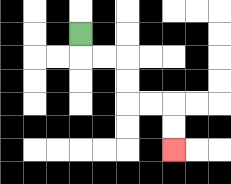{'start': '[3, 1]', 'end': '[7, 6]', 'path_directions': 'D,R,R,D,D,R,R,D,D', 'path_coordinates': '[[3, 1], [3, 2], [4, 2], [5, 2], [5, 3], [5, 4], [6, 4], [7, 4], [7, 5], [7, 6]]'}